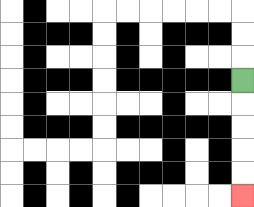{'start': '[10, 3]', 'end': '[10, 8]', 'path_directions': 'D,D,D,D,D', 'path_coordinates': '[[10, 3], [10, 4], [10, 5], [10, 6], [10, 7], [10, 8]]'}